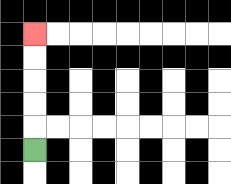{'start': '[1, 6]', 'end': '[1, 1]', 'path_directions': 'U,U,U,U,U', 'path_coordinates': '[[1, 6], [1, 5], [1, 4], [1, 3], [1, 2], [1, 1]]'}